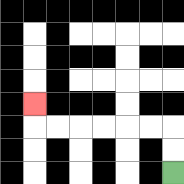{'start': '[7, 7]', 'end': '[1, 4]', 'path_directions': 'U,U,L,L,L,L,L,L,U', 'path_coordinates': '[[7, 7], [7, 6], [7, 5], [6, 5], [5, 5], [4, 5], [3, 5], [2, 5], [1, 5], [1, 4]]'}